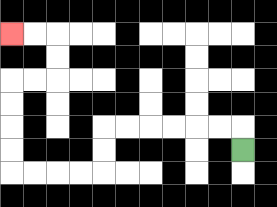{'start': '[10, 6]', 'end': '[0, 1]', 'path_directions': 'U,L,L,L,L,L,L,D,D,L,L,L,L,U,U,U,U,R,R,U,U,L,L', 'path_coordinates': '[[10, 6], [10, 5], [9, 5], [8, 5], [7, 5], [6, 5], [5, 5], [4, 5], [4, 6], [4, 7], [3, 7], [2, 7], [1, 7], [0, 7], [0, 6], [0, 5], [0, 4], [0, 3], [1, 3], [2, 3], [2, 2], [2, 1], [1, 1], [0, 1]]'}